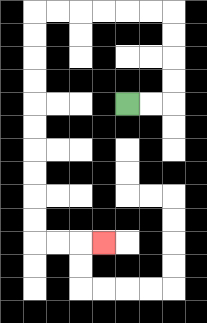{'start': '[5, 4]', 'end': '[4, 10]', 'path_directions': 'R,R,U,U,U,U,L,L,L,L,L,L,D,D,D,D,D,D,D,D,D,D,R,R,R', 'path_coordinates': '[[5, 4], [6, 4], [7, 4], [7, 3], [7, 2], [7, 1], [7, 0], [6, 0], [5, 0], [4, 0], [3, 0], [2, 0], [1, 0], [1, 1], [1, 2], [1, 3], [1, 4], [1, 5], [1, 6], [1, 7], [1, 8], [1, 9], [1, 10], [2, 10], [3, 10], [4, 10]]'}